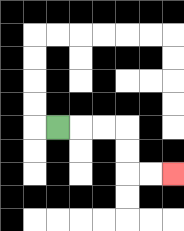{'start': '[2, 5]', 'end': '[7, 7]', 'path_directions': 'R,R,R,D,D,R,R', 'path_coordinates': '[[2, 5], [3, 5], [4, 5], [5, 5], [5, 6], [5, 7], [6, 7], [7, 7]]'}